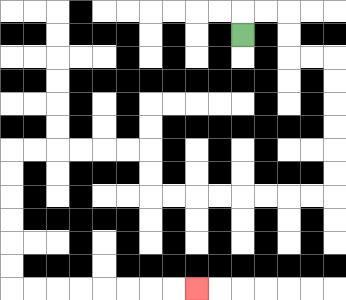{'start': '[10, 1]', 'end': '[8, 12]', 'path_directions': 'U,R,R,D,D,R,R,D,D,D,D,D,D,L,L,L,L,L,L,L,L,U,U,L,L,L,L,L,L,D,D,D,D,D,D,R,R,R,R,R,R,R,R', 'path_coordinates': '[[10, 1], [10, 0], [11, 0], [12, 0], [12, 1], [12, 2], [13, 2], [14, 2], [14, 3], [14, 4], [14, 5], [14, 6], [14, 7], [14, 8], [13, 8], [12, 8], [11, 8], [10, 8], [9, 8], [8, 8], [7, 8], [6, 8], [6, 7], [6, 6], [5, 6], [4, 6], [3, 6], [2, 6], [1, 6], [0, 6], [0, 7], [0, 8], [0, 9], [0, 10], [0, 11], [0, 12], [1, 12], [2, 12], [3, 12], [4, 12], [5, 12], [6, 12], [7, 12], [8, 12]]'}